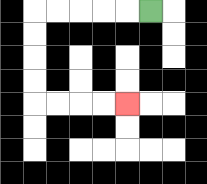{'start': '[6, 0]', 'end': '[5, 4]', 'path_directions': 'L,L,L,L,L,D,D,D,D,R,R,R,R', 'path_coordinates': '[[6, 0], [5, 0], [4, 0], [3, 0], [2, 0], [1, 0], [1, 1], [1, 2], [1, 3], [1, 4], [2, 4], [3, 4], [4, 4], [5, 4]]'}